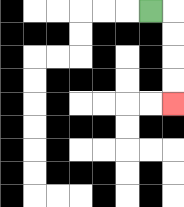{'start': '[6, 0]', 'end': '[7, 4]', 'path_directions': 'R,D,D,D,D', 'path_coordinates': '[[6, 0], [7, 0], [7, 1], [7, 2], [7, 3], [7, 4]]'}